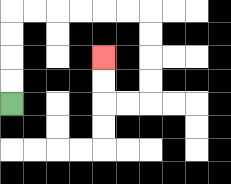{'start': '[0, 4]', 'end': '[4, 2]', 'path_directions': 'U,U,U,U,R,R,R,R,R,R,D,D,D,D,L,L,U,U', 'path_coordinates': '[[0, 4], [0, 3], [0, 2], [0, 1], [0, 0], [1, 0], [2, 0], [3, 0], [4, 0], [5, 0], [6, 0], [6, 1], [6, 2], [6, 3], [6, 4], [5, 4], [4, 4], [4, 3], [4, 2]]'}